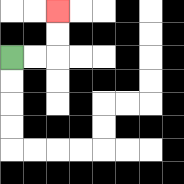{'start': '[0, 2]', 'end': '[2, 0]', 'path_directions': 'R,R,U,U', 'path_coordinates': '[[0, 2], [1, 2], [2, 2], [2, 1], [2, 0]]'}